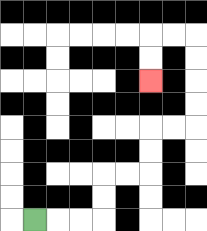{'start': '[1, 9]', 'end': '[6, 3]', 'path_directions': 'R,R,R,U,U,R,R,U,U,R,R,U,U,U,U,L,L,D,D', 'path_coordinates': '[[1, 9], [2, 9], [3, 9], [4, 9], [4, 8], [4, 7], [5, 7], [6, 7], [6, 6], [6, 5], [7, 5], [8, 5], [8, 4], [8, 3], [8, 2], [8, 1], [7, 1], [6, 1], [6, 2], [6, 3]]'}